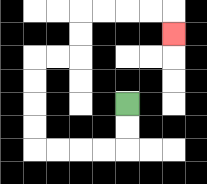{'start': '[5, 4]', 'end': '[7, 1]', 'path_directions': 'D,D,L,L,L,L,U,U,U,U,R,R,U,U,R,R,R,R,D', 'path_coordinates': '[[5, 4], [5, 5], [5, 6], [4, 6], [3, 6], [2, 6], [1, 6], [1, 5], [1, 4], [1, 3], [1, 2], [2, 2], [3, 2], [3, 1], [3, 0], [4, 0], [5, 0], [6, 0], [7, 0], [7, 1]]'}